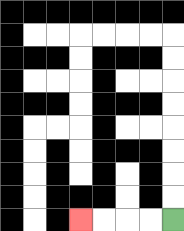{'start': '[7, 9]', 'end': '[3, 9]', 'path_directions': 'L,L,L,L', 'path_coordinates': '[[7, 9], [6, 9], [5, 9], [4, 9], [3, 9]]'}